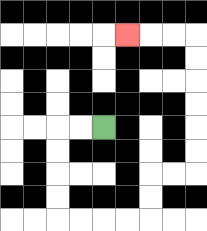{'start': '[4, 5]', 'end': '[5, 1]', 'path_directions': 'L,L,D,D,D,D,R,R,R,R,U,U,R,R,U,U,U,U,U,U,L,L,L', 'path_coordinates': '[[4, 5], [3, 5], [2, 5], [2, 6], [2, 7], [2, 8], [2, 9], [3, 9], [4, 9], [5, 9], [6, 9], [6, 8], [6, 7], [7, 7], [8, 7], [8, 6], [8, 5], [8, 4], [8, 3], [8, 2], [8, 1], [7, 1], [6, 1], [5, 1]]'}